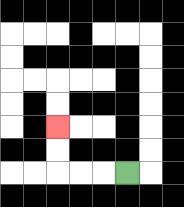{'start': '[5, 7]', 'end': '[2, 5]', 'path_directions': 'L,L,L,U,U', 'path_coordinates': '[[5, 7], [4, 7], [3, 7], [2, 7], [2, 6], [2, 5]]'}